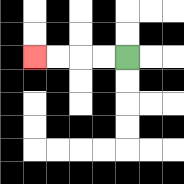{'start': '[5, 2]', 'end': '[1, 2]', 'path_directions': 'L,L,L,L', 'path_coordinates': '[[5, 2], [4, 2], [3, 2], [2, 2], [1, 2]]'}